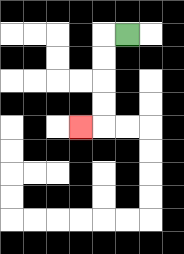{'start': '[5, 1]', 'end': '[3, 5]', 'path_directions': 'L,D,D,D,D,L', 'path_coordinates': '[[5, 1], [4, 1], [4, 2], [4, 3], [4, 4], [4, 5], [3, 5]]'}